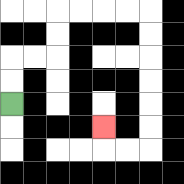{'start': '[0, 4]', 'end': '[4, 5]', 'path_directions': 'U,U,R,R,U,U,R,R,R,R,D,D,D,D,D,D,L,L,U', 'path_coordinates': '[[0, 4], [0, 3], [0, 2], [1, 2], [2, 2], [2, 1], [2, 0], [3, 0], [4, 0], [5, 0], [6, 0], [6, 1], [6, 2], [6, 3], [6, 4], [6, 5], [6, 6], [5, 6], [4, 6], [4, 5]]'}